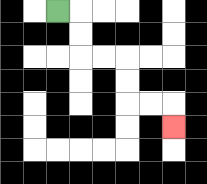{'start': '[2, 0]', 'end': '[7, 5]', 'path_directions': 'R,D,D,R,R,D,D,R,R,D', 'path_coordinates': '[[2, 0], [3, 0], [3, 1], [3, 2], [4, 2], [5, 2], [5, 3], [5, 4], [6, 4], [7, 4], [7, 5]]'}